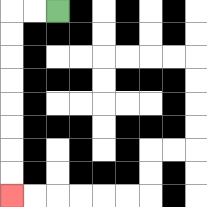{'start': '[2, 0]', 'end': '[0, 8]', 'path_directions': 'L,L,D,D,D,D,D,D,D,D', 'path_coordinates': '[[2, 0], [1, 0], [0, 0], [0, 1], [0, 2], [0, 3], [0, 4], [0, 5], [0, 6], [0, 7], [0, 8]]'}